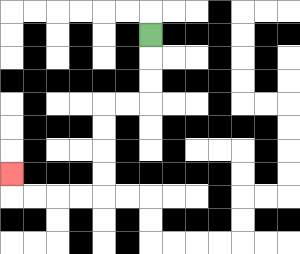{'start': '[6, 1]', 'end': '[0, 7]', 'path_directions': 'D,D,D,L,L,D,D,D,D,L,L,L,L,U', 'path_coordinates': '[[6, 1], [6, 2], [6, 3], [6, 4], [5, 4], [4, 4], [4, 5], [4, 6], [4, 7], [4, 8], [3, 8], [2, 8], [1, 8], [0, 8], [0, 7]]'}